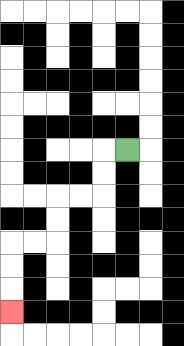{'start': '[5, 6]', 'end': '[0, 13]', 'path_directions': 'L,D,D,L,L,D,D,L,L,D,D,D', 'path_coordinates': '[[5, 6], [4, 6], [4, 7], [4, 8], [3, 8], [2, 8], [2, 9], [2, 10], [1, 10], [0, 10], [0, 11], [0, 12], [0, 13]]'}